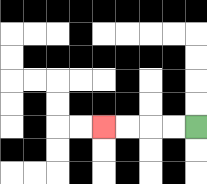{'start': '[8, 5]', 'end': '[4, 5]', 'path_directions': 'L,L,L,L', 'path_coordinates': '[[8, 5], [7, 5], [6, 5], [5, 5], [4, 5]]'}